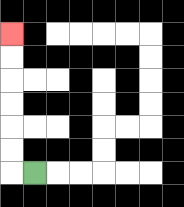{'start': '[1, 7]', 'end': '[0, 1]', 'path_directions': 'L,U,U,U,U,U,U', 'path_coordinates': '[[1, 7], [0, 7], [0, 6], [0, 5], [0, 4], [0, 3], [0, 2], [0, 1]]'}